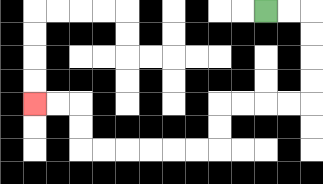{'start': '[11, 0]', 'end': '[1, 4]', 'path_directions': 'R,R,D,D,D,D,L,L,L,L,D,D,L,L,L,L,L,L,U,U,L,L', 'path_coordinates': '[[11, 0], [12, 0], [13, 0], [13, 1], [13, 2], [13, 3], [13, 4], [12, 4], [11, 4], [10, 4], [9, 4], [9, 5], [9, 6], [8, 6], [7, 6], [6, 6], [5, 6], [4, 6], [3, 6], [3, 5], [3, 4], [2, 4], [1, 4]]'}